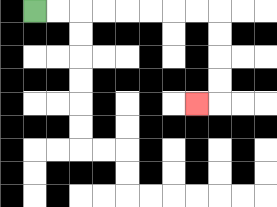{'start': '[1, 0]', 'end': '[8, 4]', 'path_directions': 'R,R,R,R,R,R,R,R,D,D,D,D,L', 'path_coordinates': '[[1, 0], [2, 0], [3, 0], [4, 0], [5, 0], [6, 0], [7, 0], [8, 0], [9, 0], [9, 1], [9, 2], [9, 3], [9, 4], [8, 4]]'}